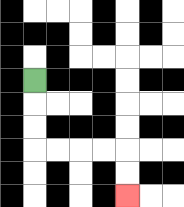{'start': '[1, 3]', 'end': '[5, 8]', 'path_directions': 'D,D,D,R,R,R,R,D,D', 'path_coordinates': '[[1, 3], [1, 4], [1, 5], [1, 6], [2, 6], [3, 6], [4, 6], [5, 6], [5, 7], [5, 8]]'}